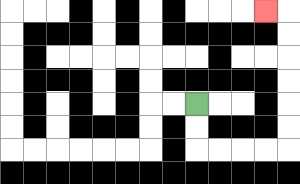{'start': '[8, 4]', 'end': '[11, 0]', 'path_directions': 'D,D,R,R,R,R,U,U,U,U,U,U,L', 'path_coordinates': '[[8, 4], [8, 5], [8, 6], [9, 6], [10, 6], [11, 6], [12, 6], [12, 5], [12, 4], [12, 3], [12, 2], [12, 1], [12, 0], [11, 0]]'}